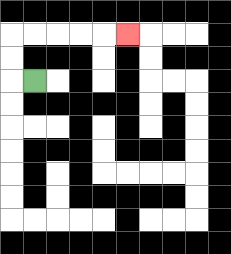{'start': '[1, 3]', 'end': '[5, 1]', 'path_directions': 'L,U,U,R,R,R,R,R', 'path_coordinates': '[[1, 3], [0, 3], [0, 2], [0, 1], [1, 1], [2, 1], [3, 1], [4, 1], [5, 1]]'}